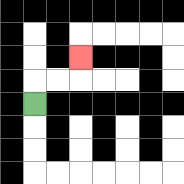{'start': '[1, 4]', 'end': '[3, 2]', 'path_directions': 'U,R,R,U', 'path_coordinates': '[[1, 4], [1, 3], [2, 3], [3, 3], [3, 2]]'}